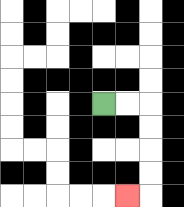{'start': '[4, 4]', 'end': '[5, 8]', 'path_directions': 'R,R,D,D,D,D,L', 'path_coordinates': '[[4, 4], [5, 4], [6, 4], [6, 5], [6, 6], [6, 7], [6, 8], [5, 8]]'}